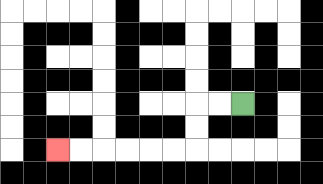{'start': '[10, 4]', 'end': '[2, 6]', 'path_directions': 'L,L,D,D,L,L,L,L,L,L', 'path_coordinates': '[[10, 4], [9, 4], [8, 4], [8, 5], [8, 6], [7, 6], [6, 6], [5, 6], [4, 6], [3, 6], [2, 6]]'}